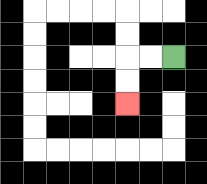{'start': '[7, 2]', 'end': '[5, 4]', 'path_directions': 'L,L,D,D', 'path_coordinates': '[[7, 2], [6, 2], [5, 2], [5, 3], [5, 4]]'}